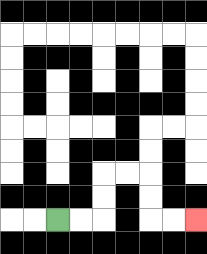{'start': '[2, 9]', 'end': '[8, 9]', 'path_directions': 'R,R,U,U,R,R,D,D,R,R', 'path_coordinates': '[[2, 9], [3, 9], [4, 9], [4, 8], [4, 7], [5, 7], [6, 7], [6, 8], [6, 9], [7, 9], [8, 9]]'}